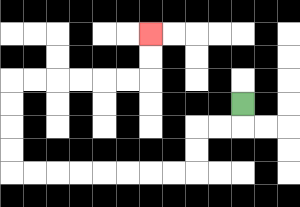{'start': '[10, 4]', 'end': '[6, 1]', 'path_directions': 'D,L,L,D,D,L,L,L,L,L,L,L,L,U,U,U,U,R,R,R,R,R,R,U,U', 'path_coordinates': '[[10, 4], [10, 5], [9, 5], [8, 5], [8, 6], [8, 7], [7, 7], [6, 7], [5, 7], [4, 7], [3, 7], [2, 7], [1, 7], [0, 7], [0, 6], [0, 5], [0, 4], [0, 3], [1, 3], [2, 3], [3, 3], [4, 3], [5, 3], [6, 3], [6, 2], [6, 1]]'}